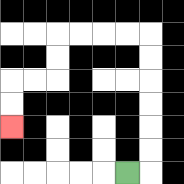{'start': '[5, 7]', 'end': '[0, 5]', 'path_directions': 'R,U,U,U,U,U,U,L,L,L,L,D,D,L,L,D,D', 'path_coordinates': '[[5, 7], [6, 7], [6, 6], [6, 5], [6, 4], [6, 3], [6, 2], [6, 1], [5, 1], [4, 1], [3, 1], [2, 1], [2, 2], [2, 3], [1, 3], [0, 3], [0, 4], [0, 5]]'}